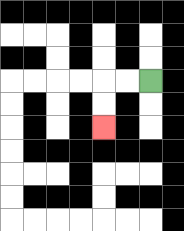{'start': '[6, 3]', 'end': '[4, 5]', 'path_directions': 'L,L,D,D', 'path_coordinates': '[[6, 3], [5, 3], [4, 3], [4, 4], [4, 5]]'}